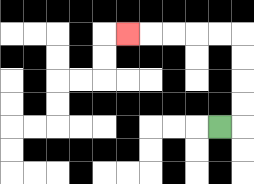{'start': '[9, 5]', 'end': '[5, 1]', 'path_directions': 'R,U,U,U,U,L,L,L,L,L', 'path_coordinates': '[[9, 5], [10, 5], [10, 4], [10, 3], [10, 2], [10, 1], [9, 1], [8, 1], [7, 1], [6, 1], [5, 1]]'}